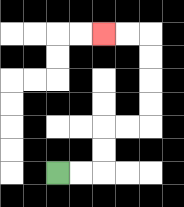{'start': '[2, 7]', 'end': '[4, 1]', 'path_directions': 'R,R,U,U,R,R,U,U,U,U,L,L', 'path_coordinates': '[[2, 7], [3, 7], [4, 7], [4, 6], [4, 5], [5, 5], [6, 5], [6, 4], [6, 3], [6, 2], [6, 1], [5, 1], [4, 1]]'}